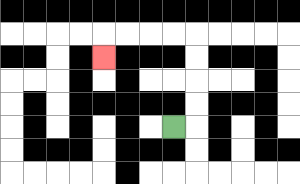{'start': '[7, 5]', 'end': '[4, 2]', 'path_directions': 'R,U,U,U,U,L,L,L,L,D', 'path_coordinates': '[[7, 5], [8, 5], [8, 4], [8, 3], [8, 2], [8, 1], [7, 1], [6, 1], [5, 1], [4, 1], [4, 2]]'}